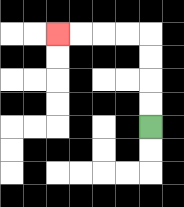{'start': '[6, 5]', 'end': '[2, 1]', 'path_directions': 'U,U,U,U,L,L,L,L', 'path_coordinates': '[[6, 5], [6, 4], [6, 3], [6, 2], [6, 1], [5, 1], [4, 1], [3, 1], [2, 1]]'}